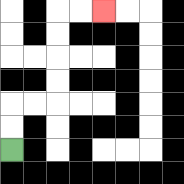{'start': '[0, 6]', 'end': '[4, 0]', 'path_directions': 'U,U,R,R,U,U,U,U,R,R', 'path_coordinates': '[[0, 6], [0, 5], [0, 4], [1, 4], [2, 4], [2, 3], [2, 2], [2, 1], [2, 0], [3, 0], [4, 0]]'}